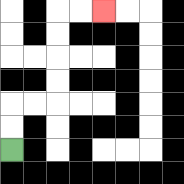{'start': '[0, 6]', 'end': '[4, 0]', 'path_directions': 'U,U,R,R,U,U,U,U,R,R', 'path_coordinates': '[[0, 6], [0, 5], [0, 4], [1, 4], [2, 4], [2, 3], [2, 2], [2, 1], [2, 0], [3, 0], [4, 0]]'}